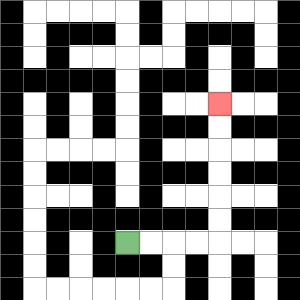{'start': '[5, 10]', 'end': '[9, 4]', 'path_directions': 'R,R,R,R,U,U,U,U,U,U', 'path_coordinates': '[[5, 10], [6, 10], [7, 10], [8, 10], [9, 10], [9, 9], [9, 8], [9, 7], [9, 6], [9, 5], [9, 4]]'}